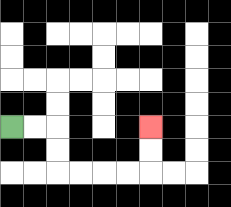{'start': '[0, 5]', 'end': '[6, 5]', 'path_directions': 'R,R,D,D,R,R,R,R,U,U', 'path_coordinates': '[[0, 5], [1, 5], [2, 5], [2, 6], [2, 7], [3, 7], [4, 7], [5, 7], [6, 7], [6, 6], [6, 5]]'}